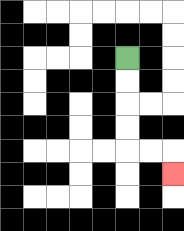{'start': '[5, 2]', 'end': '[7, 7]', 'path_directions': 'D,D,D,D,R,R,D', 'path_coordinates': '[[5, 2], [5, 3], [5, 4], [5, 5], [5, 6], [6, 6], [7, 6], [7, 7]]'}